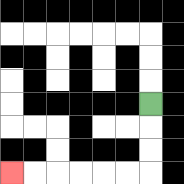{'start': '[6, 4]', 'end': '[0, 7]', 'path_directions': 'D,D,D,L,L,L,L,L,L', 'path_coordinates': '[[6, 4], [6, 5], [6, 6], [6, 7], [5, 7], [4, 7], [3, 7], [2, 7], [1, 7], [0, 7]]'}